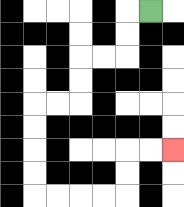{'start': '[6, 0]', 'end': '[7, 6]', 'path_directions': 'L,D,D,L,L,D,D,L,L,D,D,D,D,R,R,R,R,U,U,R,R', 'path_coordinates': '[[6, 0], [5, 0], [5, 1], [5, 2], [4, 2], [3, 2], [3, 3], [3, 4], [2, 4], [1, 4], [1, 5], [1, 6], [1, 7], [1, 8], [2, 8], [3, 8], [4, 8], [5, 8], [5, 7], [5, 6], [6, 6], [7, 6]]'}